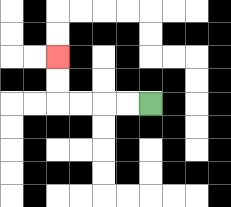{'start': '[6, 4]', 'end': '[2, 2]', 'path_directions': 'L,L,L,L,U,U', 'path_coordinates': '[[6, 4], [5, 4], [4, 4], [3, 4], [2, 4], [2, 3], [2, 2]]'}